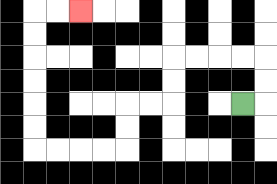{'start': '[10, 4]', 'end': '[3, 0]', 'path_directions': 'R,U,U,L,L,L,L,D,D,L,L,D,D,L,L,L,L,U,U,U,U,U,U,R,R', 'path_coordinates': '[[10, 4], [11, 4], [11, 3], [11, 2], [10, 2], [9, 2], [8, 2], [7, 2], [7, 3], [7, 4], [6, 4], [5, 4], [5, 5], [5, 6], [4, 6], [3, 6], [2, 6], [1, 6], [1, 5], [1, 4], [1, 3], [1, 2], [1, 1], [1, 0], [2, 0], [3, 0]]'}